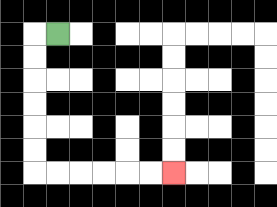{'start': '[2, 1]', 'end': '[7, 7]', 'path_directions': 'L,D,D,D,D,D,D,R,R,R,R,R,R', 'path_coordinates': '[[2, 1], [1, 1], [1, 2], [1, 3], [1, 4], [1, 5], [1, 6], [1, 7], [2, 7], [3, 7], [4, 7], [5, 7], [6, 7], [7, 7]]'}